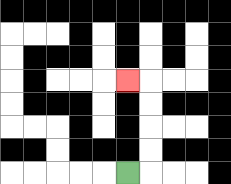{'start': '[5, 7]', 'end': '[5, 3]', 'path_directions': 'R,U,U,U,U,L', 'path_coordinates': '[[5, 7], [6, 7], [6, 6], [6, 5], [6, 4], [6, 3], [5, 3]]'}